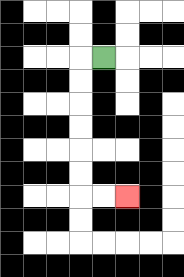{'start': '[4, 2]', 'end': '[5, 8]', 'path_directions': 'L,D,D,D,D,D,D,R,R', 'path_coordinates': '[[4, 2], [3, 2], [3, 3], [3, 4], [3, 5], [3, 6], [3, 7], [3, 8], [4, 8], [5, 8]]'}